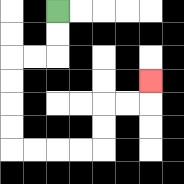{'start': '[2, 0]', 'end': '[6, 3]', 'path_directions': 'D,D,L,L,D,D,D,D,R,R,R,R,U,U,R,R,U', 'path_coordinates': '[[2, 0], [2, 1], [2, 2], [1, 2], [0, 2], [0, 3], [0, 4], [0, 5], [0, 6], [1, 6], [2, 6], [3, 6], [4, 6], [4, 5], [4, 4], [5, 4], [6, 4], [6, 3]]'}